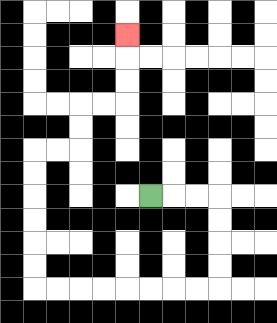{'start': '[6, 8]', 'end': '[5, 1]', 'path_directions': 'R,R,R,D,D,D,D,L,L,L,L,L,L,L,L,U,U,U,U,U,U,R,R,U,U,R,R,U,U,U', 'path_coordinates': '[[6, 8], [7, 8], [8, 8], [9, 8], [9, 9], [9, 10], [9, 11], [9, 12], [8, 12], [7, 12], [6, 12], [5, 12], [4, 12], [3, 12], [2, 12], [1, 12], [1, 11], [1, 10], [1, 9], [1, 8], [1, 7], [1, 6], [2, 6], [3, 6], [3, 5], [3, 4], [4, 4], [5, 4], [5, 3], [5, 2], [5, 1]]'}